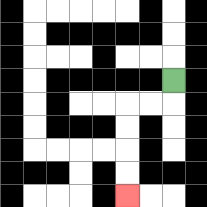{'start': '[7, 3]', 'end': '[5, 8]', 'path_directions': 'D,L,L,D,D,D,D', 'path_coordinates': '[[7, 3], [7, 4], [6, 4], [5, 4], [5, 5], [5, 6], [5, 7], [5, 8]]'}